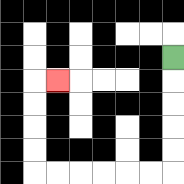{'start': '[7, 2]', 'end': '[2, 3]', 'path_directions': 'D,D,D,D,D,L,L,L,L,L,L,U,U,U,U,R', 'path_coordinates': '[[7, 2], [7, 3], [7, 4], [7, 5], [7, 6], [7, 7], [6, 7], [5, 7], [4, 7], [3, 7], [2, 7], [1, 7], [1, 6], [1, 5], [1, 4], [1, 3], [2, 3]]'}